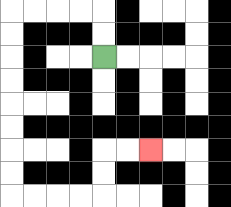{'start': '[4, 2]', 'end': '[6, 6]', 'path_directions': 'U,U,L,L,L,L,D,D,D,D,D,D,D,D,R,R,R,R,U,U,R,R', 'path_coordinates': '[[4, 2], [4, 1], [4, 0], [3, 0], [2, 0], [1, 0], [0, 0], [0, 1], [0, 2], [0, 3], [0, 4], [0, 5], [0, 6], [0, 7], [0, 8], [1, 8], [2, 8], [3, 8], [4, 8], [4, 7], [4, 6], [5, 6], [6, 6]]'}